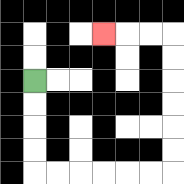{'start': '[1, 3]', 'end': '[4, 1]', 'path_directions': 'D,D,D,D,R,R,R,R,R,R,U,U,U,U,U,U,L,L,L', 'path_coordinates': '[[1, 3], [1, 4], [1, 5], [1, 6], [1, 7], [2, 7], [3, 7], [4, 7], [5, 7], [6, 7], [7, 7], [7, 6], [7, 5], [7, 4], [7, 3], [7, 2], [7, 1], [6, 1], [5, 1], [4, 1]]'}